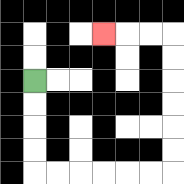{'start': '[1, 3]', 'end': '[4, 1]', 'path_directions': 'D,D,D,D,R,R,R,R,R,R,U,U,U,U,U,U,L,L,L', 'path_coordinates': '[[1, 3], [1, 4], [1, 5], [1, 6], [1, 7], [2, 7], [3, 7], [4, 7], [5, 7], [6, 7], [7, 7], [7, 6], [7, 5], [7, 4], [7, 3], [7, 2], [7, 1], [6, 1], [5, 1], [4, 1]]'}